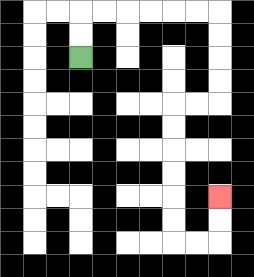{'start': '[3, 2]', 'end': '[9, 8]', 'path_directions': 'U,U,R,R,R,R,R,R,D,D,D,D,L,L,D,D,D,D,D,D,R,R,U,U', 'path_coordinates': '[[3, 2], [3, 1], [3, 0], [4, 0], [5, 0], [6, 0], [7, 0], [8, 0], [9, 0], [9, 1], [9, 2], [9, 3], [9, 4], [8, 4], [7, 4], [7, 5], [7, 6], [7, 7], [7, 8], [7, 9], [7, 10], [8, 10], [9, 10], [9, 9], [9, 8]]'}